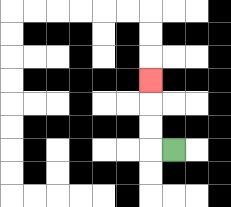{'start': '[7, 6]', 'end': '[6, 3]', 'path_directions': 'L,U,U,U', 'path_coordinates': '[[7, 6], [6, 6], [6, 5], [6, 4], [6, 3]]'}